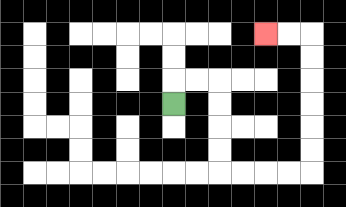{'start': '[7, 4]', 'end': '[11, 1]', 'path_directions': 'U,R,R,D,D,D,D,R,R,R,R,U,U,U,U,U,U,L,L', 'path_coordinates': '[[7, 4], [7, 3], [8, 3], [9, 3], [9, 4], [9, 5], [9, 6], [9, 7], [10, 7], [11, 7], [12, 7], [13, 7], [13, 6], [13, 5], [13, 4], [13, 3], [13, 2], [13, 1], [12, 1], [11, 1]]'}